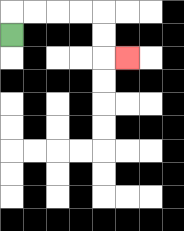{'start': '[0, 1]', 'end': '[5, 2]', 'path_directions': 'U,R,R,R,R,D,D,R', 'path_coordinates': '[[0, 1], [0, 0], [1, 0], [2, 0], [3, 0], [4, 0], [4, 1], [4, 2], [5, 2]]'}